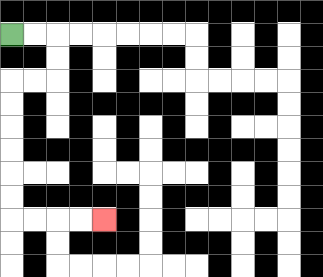{'start': '[0, 1]', 'end': '[4, 9]', 'path_directions': 'R,R,D,D,L,L,D,D,D,D,D,D,R,R,R,R', 'path_coordinates': '[[0, 1], [1, 1], [2, 1], [2, 2], [2, 3], [1, 3], [0, 3], [0, 4], [0, 5], [0, 6], [0, 7], [0, 8], [0, 9], [1, 9], [2, 9], [3, 9], [4, 9]]'}